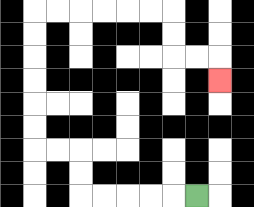{'start': '[8, 8]', 'end': '[9, 3]', 'path_directions': 'L,L,L,L,L,U,U,L,L,U,U,U,U,U,U,R,R,R,R,R,R,D,D,R,R,D', 'path_coordinates': '[[8, 8], [7, 8], [6, 8], [5, 8], [4, 8], [3, 8], [3, 7], [3, 6], [2, 6], [1, 6], [1, 5], [1, 4], [1, 3], [1, 2], [1, 1], [1, 0], [2, 0], [3, 0], [4, 0], [5, 0], [6, 0], [7, 0], [7, 1], [7, 2], [8, 2], [9, 2], [9, 3]]'}